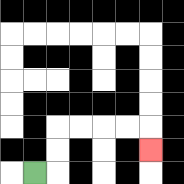{'start': '[1, 7]', 'end': '[6, 6]', 'path_directions': 'R,U,U,R,R,R,R,D', 'path_coordinates': '[[1, 7], [2, 7], [2, 6], [2, 5], [3, 5], [4, 5], [5, 5], [6, 5], [6, 6]]'}